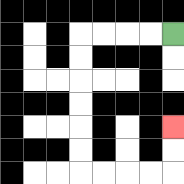{'start': '[7, 1]', 'end': '[7, 5]', 'path_directions': 'L,L,L,L,D,D,D,D,D,D,R,R,R,R,U,U', 'path_coordinates': '[[7, 1], [6, 1], [5, 1], [4, 1], [3, 1], [3, 2], [3, 3], [3, 4], [3, 5], [3, 6], [3, 7], [4, 7], [5, 7], [6, 7], [7, 7], [7, 6], [7, 5]]'}